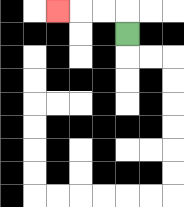{'start': '[5, 1]', 'end': '[2, 0]', 'path_directions': 'U,L,L,L', 'path_coordinates': '[[5, 1], [5, 0], [4, 0], [3, 0], [2, 0]]'}